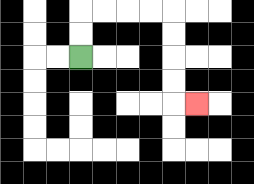{'start': '[3, 2]', 'end': '[8, 4]', 'path_directions': 'U,U,R,R,R,R,D,D,D,D,R', 'path_coordinates': '[[3, 2], [3, 1], [3, 0], [4, 0], [5, 0], [6, 0], [7, 0], [7, 1], [7, 2], [7, 3], [7, 4], [8, 4]]'}